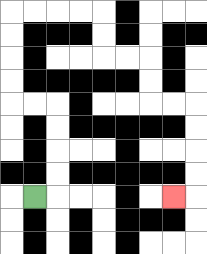{'start': '[1, 8]', 'end': '[7, 8]', 'path_directions': 'R,U,U,U,U,L,L,U,U,U,U,R,R,R,R,D,D,R,R,D,D,R,R,D,D,D,D,L', 'path_coordinates': '[[1, 8], [2, 8], [2, 7], [2, 6], [2, 5], [2, 4], [1, 4], [0, 4], [0, 3], [0, 2], [0, 1], [0, 0], [1, 0], [2, 0], [3, 0], [4, 0], [4, 1], [4, 2], [5, 2], [6, 2], [6, 3], [6, 4], [7, 4], [8, 4], [8, 5], [8, 6], [8, 7], [8, 8], [7, 8]]'}